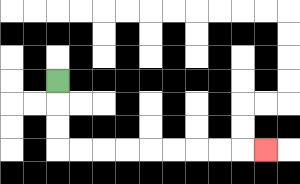{'start': '[2, 3]', 'end': '[11, 6]', 'path_directions': 'D,D,D,R,R,R,R,R,R,R,R,R', 'path_coordinates': '[[2, 3], [2, 4], [2, 5], [2, 6], [3, 6], [4, 6], [5, 6], [6, 6], [7, 6], [8, 6], [9, 6], [10, 6], [11, 6]]'}